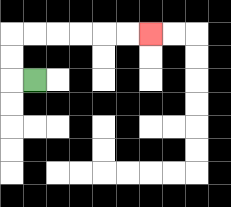{'start': '[1, 3]', 'end': '[6, 1]', 'path_directions': 'L,U,U,R,R,R,R,R,R', 'path_coordinates': '[[1, 3], [0, 3], [0, 2], [0, 1], [1, 1], [2, 1], [3, 1], [4, 1], [5, 1], [6, 1]]'}